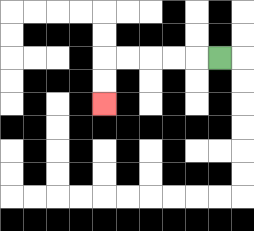{'start': '[9, 2]', 'end': '[4, 4]', 'path_directions': 'L,L,L,L,L,D,D', 'path_coordinates': '[[9, 2], [8, 2], [7, 2], [6, 2], [5, 2], [4, 2], [4, 3], [4, 4]]'}